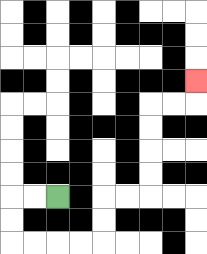{'start': '[2, 8]', 'end': '[8, 3]', 'path_directions': 'L,L,D,D,R,R,R,R,U,U,R,R,U,U,U,U,R,R,U', 'path_coordinates': '[[2, 8], [1, 8], [0, 8], [0, 9], [0, 10], [1, 10], [2, 10], [3, 10], [4, 10], [4, 9], [4, 8], [5, 8], [6, 8], [6, 7], [6, 6], [6, 5], [6, 4], [7, 4], [8, 4], [8, 3]]'}